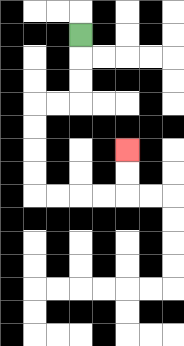{'start': '[3, 1]', 'end': '[5, 6]', 'path_directions': 'D,D,D,L,L,D,D,D,D,R,R,R,R,U,U', 'path_coordinates': '[[3, 1], [3, 2], [3, 3], [3, 4], [2, 4], [1, 4], [1, 5], [1, 6], [1, 7], [1, 8], [2, 8], [3, 8], [4, 8], [5, 8], [5, 7], [5, 6]]'}